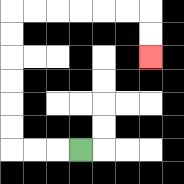{'start': '[3, 6]', 'end': '[6, 2]', 'path_directions': 'L,L,L,U,U,U,U,U,U,R,R,R,R,R,R,D,D', 'path_coordinates': '[[3, 6], [2, 6], [1, 6], [0, 6], [0, 5], [0, 4], [0, 3], [0, 2], [0, 1], [0, 0], [1, 0], [2, 0], [3, 0], [4, 0], [5, 0], [6, 0], [6, 1], [6, 2]]'}